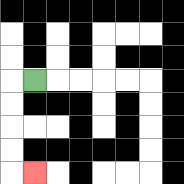{'start': '[1, 3]', 'end': '[1, 7]', 'path_directions': 'L,D,D,D,D,R', 'path_coordinates': '[[1, 3], [0, 3], [0, 4], [0, 5], [0, 6], [0, 7], [1, 7]]'}